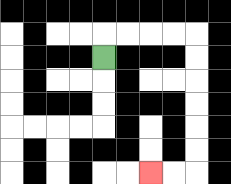{'start': '[4, 2]', 'end': '[6, 7]', 'path_directions': 'U,R,R,R,R,D,D,D,D,D,D,L,L', 'path_coordinates': '[[4, 2], [4, 1], [5, 1], [6, 1], [7, 1], [8, 1], [8, 2], [8, 3], [8, 4], [8, 5], [8, 6], [8, 7], [7, 7], [6, 7]]'}